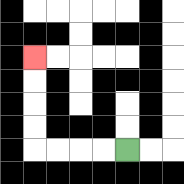{'start': '[5, 6]', 'end': '[1, 2]', 'path_directions': 'L,L,L,L,U,U,U,U', 'path_coordinates': '[[5, 6], [4, 6], [3, 6], [2, 6], [1, 6], [1, 5], [1, 4], [1, 3], [1, 2]]'}